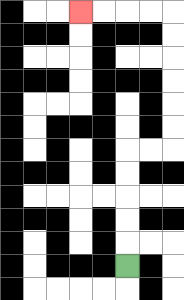{'start': '[5, 11]', 'end': '[3, 0]', 'path_directions': 'U,U,U,U,U,R,R,U,U,U,U,U,U,L,L,L,L', 'path_coordinates': '[[5, 11], [5, 10], [5, 9], [5, 8], [5, 7], [5, 6], [6, 6], [7, 6], [7, 5], [7, 4], [7, 3], [7, 2], [7, 1], [7, 0], [6, 0], [5, 0], [4, 0], [3, 0]]'}